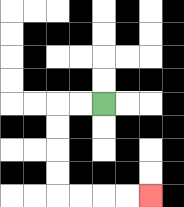{'start': '[4, 4]', 'end': '[6, 8]', 'path_directions': 'L,L,D,D,D,D,R,R,R,R', 'path_coordinates': '[[4, 4], [3, 4], [2, 4], [2, 5], [2, 6], [2, 7], [2, 8], [3, 8], [4, 8], [5, 8], [6, 8]]'}